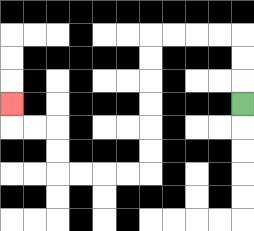{'start': '[10, 4]', 'end': '[0, 4]', 'path_directions': 'U,U,U,L,L,L,L,D,D,D,D,D,D,L,L,L,L,U,U,L,L,U', 'path_coordinates': '[[10, 4], [10, 3], [10, 2], [10, 1], [9, 1], [8, 1], [7, 1], [6, 1], [6, 2], [6, 3], [6, 4], [6, 5], [6, 6], [6, 7], [5, 7], [4, 7], [3, 7], [2, 7], [2, 6], [2, 5], [1, 5], [0, 5], [0, 4]]'}